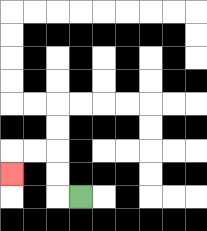{'start': '[3, 8]', 'end': '[0, 7]', 'path_directions': 'L,U,U,L,L,D', 'path_coordinates': '[[3, 8], [2, 8], [2, 7], [2, 6], [1, 6], [0, 6], [0, 7]]'}